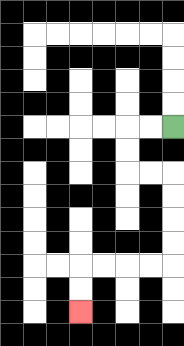{'start': '[7, 5]', 'end': '[3, 13]', 'path_directions': 'L,L,D,D,R,R,D,D,D,D,L,L,L,L,D,D', 'path_coordinates': '[[7, 5], [6, 5], [5, 5], [5, 6], [5, 7], [6, 7], [7, 7], [7, 8], [7, 9], [7, 10], [7, 11], [6, 11], [5, 11], [4, 11], [3, 11], [3, 12], [3, 13]]'}